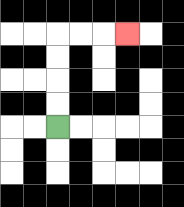{'start': '[2, 5]', 'end': '[5, 1]', 'path_directions': 'U,U,U,U,R,R,R', 'path_coordinates': '[[2, 5], [2, 4], [2, 3], [2, 2], [2, 1], [3, 1], [4, 1], [5, 1]]'}